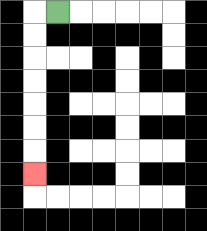{'start': '[2, 0]', 'end': '[1, 7]', 'path_directions': 'L,D,D,D,D,D,D,D', 'path_coordinates': '[[2, 0], [1, 0], [1, 1], [1, 2], [1, 3], [1, 4], [1, 5], [1, 6], [1, 7]]'}